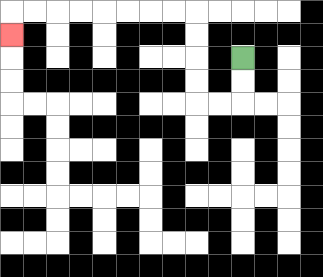{'start': '[10, 2]', 'end': '[0, 1]', 'path_directions': 'D,D,L,L,U,U,U,U,L,L,L,L,L,L,L,L,D', 'path_coordinates': '[[10, 2], [10, 3], [10, 4], [9, 4], [8, 4], [8, 3], [8, 2], [8, 1], [8, 0], [7, 0], [6, 0], [5, 0], [4, 0], [3, 0], [2, 0], [1, 0], [0, 0], [0, 1]]'}